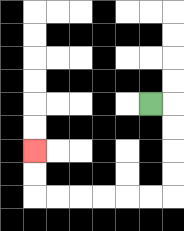{'start': '[6, 4]', 'end': '[1, 6]', 'path_directions': 'R,D,D,D,D,L,L,L,L,L,L,U,U', 'path_coordinates': '[[6, 4], [7, 4], [7, 5], [7, 6], [7, 7], [7, 8], [6, 8], [5, 8], [4, 8], [3, 8], [2, 8], [1, 8], [1, 7], [1, 6]]'}